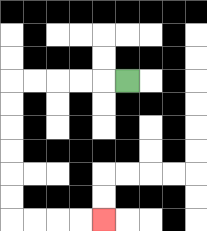{'start': '[5, 3]', 'end': '[4, 9]', 'path_directions': 'L,L,L,L,L,D,D,D,D,D,D,R,R,R,R', 'path_coordinates': '[[5, 3], [4, 3], [3, 3], [2, 3], [1, 3], [0, 3], [0, 4], [0, 5], [0, 6], [0, 7], [0, 8], [0, 9], [1, 9], [2, 9], [3, 9], [4, 9]]'}